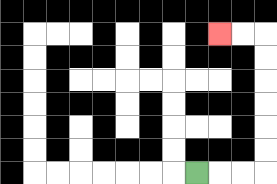{'start': '[8, 7]', 'end': '[9, 1]', 'path_directions': 'R,R,R,U,U,U,U,U,U,L,L', 'path_coordinates': '[[8, 7], [9, 7], [10, 7], [11, 7], [11, 6], [11, 5], [11, 4], [11, 3], [11, 2], [11, 1], [10, 1], [9, 1]]'}